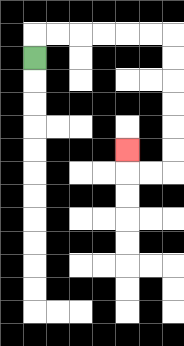{'start': '[1, 2]', 'end': '[5, 6]', 'path_directions': 'U,R,R,R,R,R,R,D,D,D,D,D,D,L,L,U', 'path_coordinates': '[[1, 2], [1, 1], [2, 1], [3, 1], [4, 1], [5, 1], [6, 1], [7, 1], [7, 2], [7, 3], [7, 4], [7, 5], [7, 6], [7, 7], [6, 7], [5, 7], [5, 6]]'}